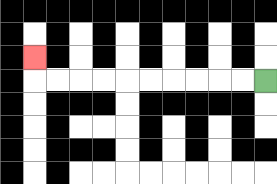{'start': '[11, 3]', 'end': '[1, 2]', 'path_directions': 'L,L,L,L,L,L,L,L,L,L,U', 'path_coordinates': '[[11, 3], [10, 3], [9, 3], [8, 3], [7, 3], [6, 3], [5, 3], [4, 3], [3, 3], [2, 3], [1, 3], [1, 2]]'}